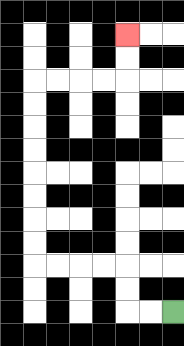{'start': '[7, 13]', 'end': '[5, 1]', 'path_directions': 'L,L,U,U,L,L,L,L,U,U,U,U,U,U,U,U,R,R,R,R,U,U', 'path_coordinates': '[[7, 13], [6, 13], [5, 13], [5, 12], [5, 11], [4, 11], [3, 11], [2, 11], [1, 11], [1, 10], [1, 9], [1, 8], [1, 7], [1, 6], [1, 5], [1, 4], [1, 3], [2, 3], [3, 3], [4, 3], [5, 3], [5, 2], [5, 1]]'}